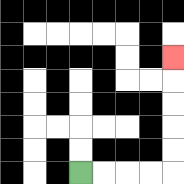{'start': '[3, 7]', 'end': '[7, 2]', 'path_directions': 'R,R,R,R,U,U,U,U,U', 'path_coordinates': '[[3, 7], [4, 7], [5, 7], [6, 7], [7, 7], [7, 6], [7, 5], [7, 4], [7, 3], [7, 2]]'}